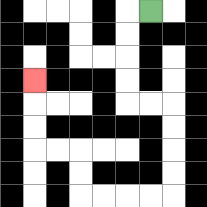{'start': '[6, 0]', 'end': '[1, 3]', 'path_directions': 'L,D,D,D,D,R,R,D,D,D,D,L,L,L,L,U,U,L,L,U,U,U', 'path_coordinates': '[[6, 0], [5, 0], [5, 1], [5, 2], [5, 3], [5, 4], [6, 4], [7, 4], [7, 5], [7, 6], [7, 7], [7, 8], [6, 8], [5, 8], [4, 8], [3, 8], [3, 7], [3, 6], [2, 6], [1, 6], [1, 5], [1, 4], [1, 3]]'}